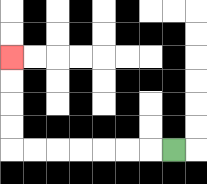{'start': '[7, 6]', 'end': '[0, 2]', 'path_directions': 'L,L,L,L,L,L,L,U,U,U,U', 'path_coordinates': '[[7, 6], [6, 6], [5, 6], [4, 6], [3, 6], [2, 6], [1, 6], [0, 6], [0, 5], [0, 4], [0, 3], [0, 2]]'}